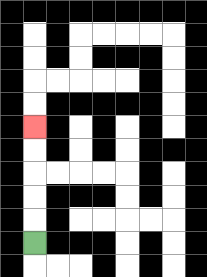{'start': '[1, 10]', 'end': '[1, 5]', 'path_directions': 'U,U,U,U,U', 'path_coordinates': '[[1, 10], [1, 9], [1, 8], [1, 7], [1, 6], [1, 5]]'}